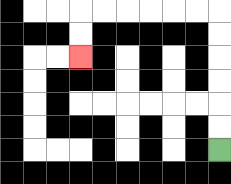{'start': '[9, 6]', 'end': '[3, 2]', 'path_directions': 'U,U,U,U,U,U,L,L,L,L,L,L,D,D', 'path_coordinates': '[[9, 6], [9, 5], [9, 4], [9, 3], [9, 2], [9, 1], [9, 0], [8, 0], [7, 0], [6, 0], [5, 0], [4, 0], [3, 0], [3, 1], [3, 2]]'}